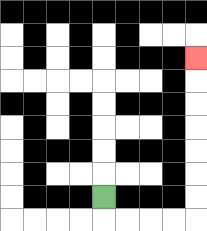{'start': '[4, 8]', 'end': '[8, 2]', 'path_directions': 'D,R,R,R,R,U,U,U,U,U,U,U', 'path_coordinates': '[[4, 8], [4, 9], [5, 9], [6, 9], [7, 9], [8, 9], [8, 8], [8, 7], [8, 6], [8, 5], [8, 4], [8, 3], [8, 2]]'}